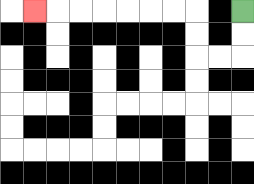{'start': '[10, 0]', 'end': '[1, 0]', 'path_directions': 'D,D,L,L,U,U,L,L,L,L,L,L,L', 'path_coordinates': '[[10, 0], [10, 1], [10, 2], [9, 2], [8, 2], [8, 1], [8, 0], [7, 0], [6, 0], [5, 0], [4, 0], [3, 0], [2, 0], [1, 0]]'}